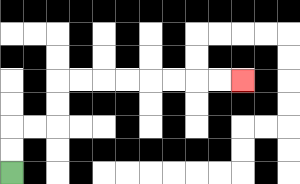{'start': '[0, 7]', 'end': '[10, 3]', 'path_directions': 'U,U,R,R,U,U,R,R,R,R,R,R,R,R', 'path_coordinates': '[[0, 7], [0, 6], [0, 5], [1, 5], [2, 5], [2, 4], [2, 3], [3, 3], [4, 3], [5, 3], [6, 3], [7, 3], [8, 3], [9, 3], [10, 3]]'}